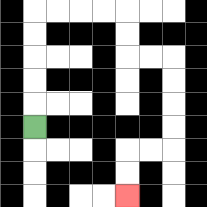{'start': '[1, 5]', 'end': '[5, 8]', 'path_directions': 'U,U,U,U,U,R,R,R,R,D,D,R,R,D,D,D,D,L,L,D,D', 'path_coordinates': '[[1, 5], [1, 4], [1, 3], [1, 2], [1, 1], [1, 0], [2, 0], [3, 0], [4, 0], [5, 0], [5, 1], [5, 2], [6, 2], [7, 2], [7, 3], [7, 4], [7, 5], [7, 6], [6, 6], [5, 6], [5, 7], [5, 8]]'}